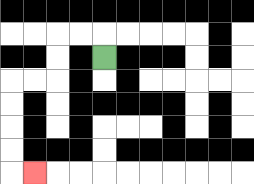{'start': '[4, 2]', 'end': '[1, 7]', 'path_directions': 'U,L,L,D,D,L,L,D,D,D,D,R', 'path_coordinates': '[[4, 2], [4, 1], [3, 1], [2, 1], [2, 2], [2, 3], [1, 3], [0, 3], [0, 4], [0, 5], [0, 6], [0, 7], [1, 7]]'}